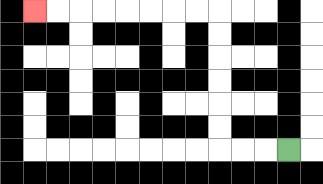{'start': '[12, 6]', 'end': '[1, 0]', 'path_directions': 'L,L,L,U,U,U,U,U,U,L,L,L,L,L,L,L,L', 'path_coordinates': '[[12, 6], [11, 6], [10, 6], [9, 6], [9, 5], [9, 4], [9, 3], [9, 2], [9, 1], [9, 0], [8, 0], [7, 0], [6, 0], [5, 0], [4, 0], [3, 0], [2, 0], [1, 0]]'}